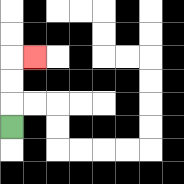{'start': '[0, 5]', 'end': '[1, 2]', 'path_directions': 'U,U,U,R', 'path_coordinates': '[[0, 5], [0, 4], [0, 3], [0, 2], [1, 2]]'}